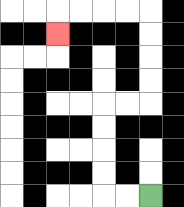{'start': '[6, 8]', 'end': '[2, 1]', 'path_directions': 'L,L,U,U,U,U,R,R,U,U,U,U,L,L,L,L,D', 'path_coordinates': '[[6, 8], [5, 8], [4, 8], [4, 7], [4, 6], [4, 5], [4, 4], [5, 4], [6, 4], [6, 3], [6, 2], [6, 1], [6, 0], [5, 0], [4, 0], [3, 0], [2, 0], [2, 1]]'}